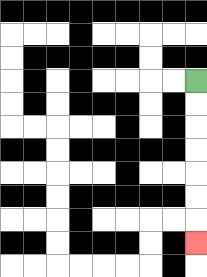{'start': '[8, 3]', 'end': '[8, 10]', 'path_directions': 'D,D,D,D,D,D,D', 'path_coordinates': '[[8, 3], [8, 4], [8, 5], [8, 6], [8, 7], [8, 8], [8, 9], [8, 10]]'}